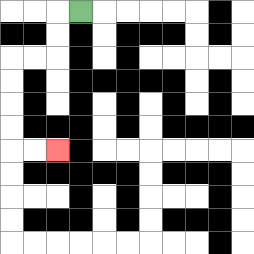{'start': '[3, 0]', 'end': '[2, 6]', 'path_directions': 'L,D,D,L,L,D,D,D,D,R,R', 'path_coordinates': '[[3, 0], [2, 0], [2, 1], [2, 2], [1, 2], [0, 2], [0, 3], [0, 4], [0, 5], [0, 6], [1, 6], [2, 6]]'}